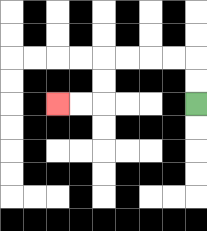{'start': '[8, 4]', 'end': '[2, 4]', 'path_directions': 'U,U,L,L,L,L,D,D,L,L', 'path_coordinates': '[[8, 4], [8, 3], [8, 2], [7, 2], [6, 2], [5, 2], [4, 2], [4, 3], [4, 4], [3, 4], [2, 4]]'}